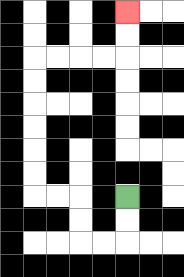{'start': '[5, 8]', 'end': '[5, 0]', 'path_directions': 'D,D,L,L,U,U,L,L,U,U,U,U,U,U,R,R,R,R,U,U', 'path_coordinates': '[[5, 8], [5, 9], [5, 10], [4, 10], [3, 10], [3, 9], [3, 8], [2, 8], [1, 8], [1, 7], [1, 6], [1, 5], [1, 4], [1, 3], [1, 2], [2, 2], [3, 2], [4, 2], [5, 2], [5, 1], [5, 0]]'}